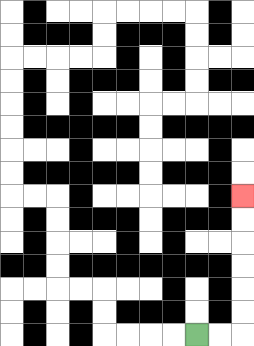{'start': '[8, 14]', 'end': '[10, 8]', 'path_directions': 'R,R,U,U,U,U,U,U', 'path_coordinates': '[[8, 14], [9, 14], [10, 14], [10, 13], [10, 12], [10, 11], [10, 10], [10, 9], [10, 8]]'}